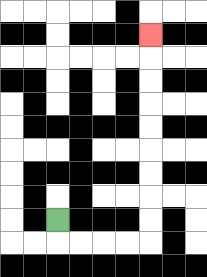{'start': '[2, 9]', 'end': '[6, 1]', 'path_directions': 'D,R,R,R,R,U,U,U,U,U,U,U,U,U', 'path_coordinates': '[[2, 9], [2, 10], [3, 10], [4, 10], [5, 10], [6, 10], [6, 9], [6, 8], [6, 7], [6, 6], [6, 5], [6, 4], [6, 3], [6, 2], [6, 1]]'}